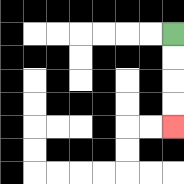{'start': '[7, 1]', 'end': '[7, 5]', 'path_directions': 'D,D,D,D', 'path_coordinates': '[[7, 1], [7, 2], [7, 3], [7, 4], [7, 5]]'}